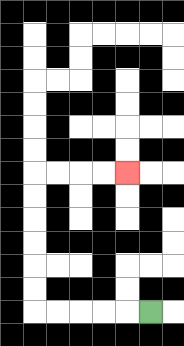{'start': '[6, 13]', 'end': '[5, 7]', 'path_directions': 'L,L,L,L,L,U,U,U,U,U,U,R,R,R,R', 'path_coordinates': '[[6, 13], [5, 13], [4, 13], [3, 13], [2, 13], [1, 13], [1, 12], [1, 11], [1, 10], [1, 9], [1, 8], [1, 7], [2, 7], [3, 7], [4, 7], [5, 7]]'}